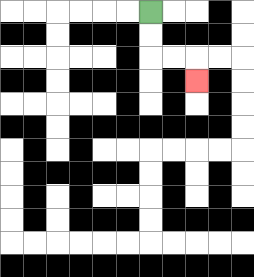{'start': '[6, 0]', 'end': '[8, 3]', 'path_directions': 'D,D,R,R,D', 'path_coordinates': '[[6, 0], [6, 1], [6, 2], [7, 2], [8, 2], [8, 3]]'}